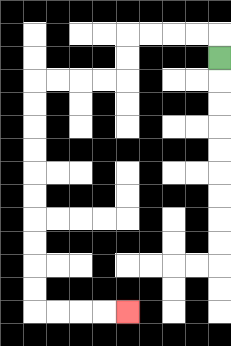{'start': '[9, 2]', 'end': '[5, 13]', 'path_directions': 'U,L,L,L,L,D,D,L,L,L,L,D,D,D,D,D,D,D,D,D,D,R,R,R,R', 'path_coordinates': '[[9, 2], [9, 1], [8, 1], [7, 1], [6, 1], [5, 1], [5, 2], [5, 3], [4, 3], [3, 3], [2, 3], [1, 3], [1, 4], [1, 5], [1, 6], [1, 7], [1, 8], [1, 9], [1, 10], [1, 11], [1, 12], [1, 13], [2, 13], [3, 13], [4, 13], [5, 13]]'}